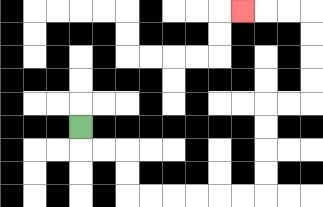{'start': '[3, 5]', 'end': '[10, 0]', 'path_directions': 'D,R,R,D,D,R,R,R,R,R,R,U,U,U,U,R,R,U,U,U,U,L,L,L', 'path_coordinates': '[[3, 5], [3, 6], [4, 6], [5, 6], [5, 7], [5, 8], [6, 8], [7, 8], [8, 8], [9, 8], [10, 8], [11, 8], [11, 7], [11, 6], [11, 5], [11, 4], [12, 4], [13, 4], [13, 3], [13, 2], [13, 1], [13, 0], [12, 0], [11, 0], [10, 0]]'}